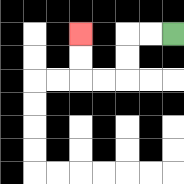{'start': '[7, 1]', 'end': '[3, 1]', 'path_directions': 'L,L,D,D,L,L,U,U', 'path_coordinates': '[[7, 1], [6, 1], [5, 1], [5, 2], [5, 3], [4, 3], [3, 3], [3, 2], [3, 1]]'}